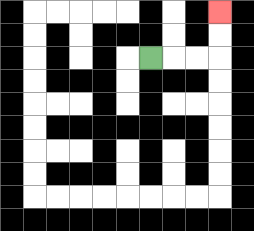{'start': '[6, 2]', 'end': '[9, 0]', 'path_directions': 'R,R,R,U,U', 'path_coordinates': '[[6, 2], [7, 2], [8, 2], [9, 2], [9, 1], [9, 0]]'}